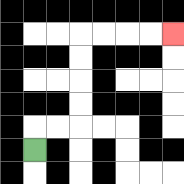{'start': '[1, 6]', 'end': '[7, 1]', 'path_directions': 'U,R,R,U,U,U,U,R,R,R,R', 'path_coordinates': '[[1, 6], [1, 5], [2, 5], [3, 5], [3, 4], [3, 3], [3, 2], [3, 1], [4, 1], [5, 1], [6, 1], [7, 1]]'}